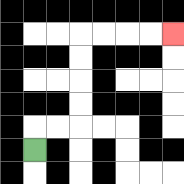{'start': '[1, 6]', 'end': '[7, 1]', 'path_directions': 'U,R,R,U,U,U,U,R,R,R,R', 'path_coordinates': '[[1, 6], [1, 5], [2, 5], [3, 5], [3, 4], [3, 3], [3, 2], [3, 1], [4, 1], [5, 1], [6, 1], [7, 1]]'}